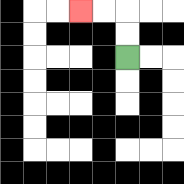{'start': '[5, 2]', 'end': '[3, 0]', 'path_directions': 'U,U,L,L', 'path_coordinates': '[[5, 2], [5, 1], [5, 0], [4, 0], [3, 0]]'}